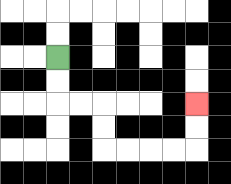{'start': '[2, 2]', 'end': '[8, 4]', 'path_directions': 'D,D,R,R,D,D,R,R,R,R,U,U', 'path_coordinates': '[[2, 2], [2, 3], [2, 4], [3, 4], [4, 4], [4, 5], [4, 6], [5, 6], [6, 6], [7, 6], [8, 6], [8, 5], [8, 4]]'}